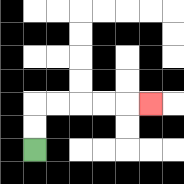{'start': '[1, 6]', 'end': '[6, 4]', 'path_directions': 'U,U,R,R,R,R,R', 'path_coordinates': '[[1, 6], [1, 5], [1, 4], [2, 4], [3, 4], [4, 4], [5, 4], [6, 4]]'}